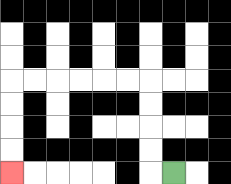{'start': '[7, 7]', 'end': '[0, 7]', 'path_directions': 'L,U,U,U,U,L,L,L,L,L,L,D,D,D,D', 'path_coordinates': '[[7, 7], [6, 7], [6, 6], [6, 5], [6, 4], [6, 3], [5, 3], [4, 3], [3, 3], [2, 3], [1, 3], [0, 3], [0, 4], [0, 5], [0, 6], [0, 7]]'}